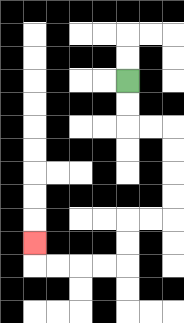{'start': '[5, 3]', 'end': '[1, 10]', 'path_directions': 'D,D,R,R,D,D,D,D,L,L,D,D,L,L,L,L,U', 'path_coordinates': '[[5, 3], [5, 4], [5, 5], [6, 5], [7, 5], [7, 6], [7, 7], [7, 8], [7, 9], [6, 9], [5, 9], [5, 10], [5, 11], [4, 11], [3, 11], [2, 11], [1, 11], [1, 10]]'}